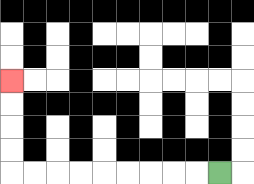{'start': '[9, 7]', 'end': '[0, 3]', 'path_directions': 'L,L,L,L,L,L,L,L,L,U,U,U,U', 'path_coordinates': '[[9, 7], [8, 7], [7, 7], [6, 7], [5, 7], [4, 7], [3, 7], [2, 7], [1, 7], [0, 7], [0, 6], [0, 5], [0, 4], [0, 3]]'}